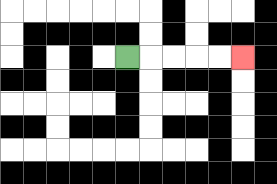{'start': '[5, 2]', 'end': '[10, 2]', 'path_directions': 'R,R,R,R,R', 'path_coordinates': '[[5, 2], [6, 2], [7, 2], [8, 2], [9, 2], [10, 2]]'}